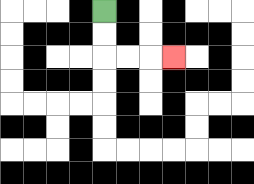{'start': '[4, 0]', 'end': '[7, 2]', 'path_directions': 'D,D,R,R,R', 'path_coordinates': '[[4, 0], [4, 1], [4, 2], [5, 2], [6, 2], [7, 2]]'}